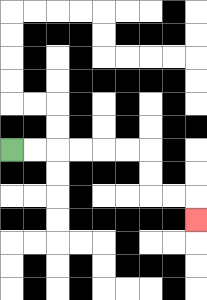{'start': '[0, 6]', 'end': '[8, 9]', 'path_directions': 'R,R,R,R,R,R,D,D,R,R,D', 'path_coordinates': '[[0, 6], [1, 6], [2, 6], [3, 6], [4, 6], [5, 6], [6, 6], [6, 7], [6, 8], [7, 8], [8, 8], [8, 9]]'}